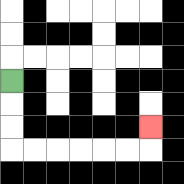{'start': '[0, 3]', 'end': '[6, 5]', 'path_directions': 'D,D,D,R,R,R,R,R,R,U', 'path_coordinates': '[[0, 3], [0, 4], [0, 5], [0, 6], [1, 6], [2, 6], [3, 6], [4, 6], [5, 6], [6, 6], [6, 5]]'}